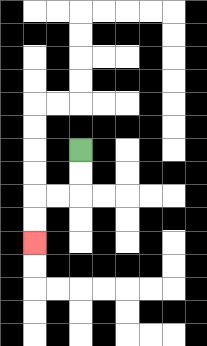{'start': '[3, 6]', 'end': '[1, 10]', 'path_directions': 'D,D,L,L,D,D', 'path_coordinates': '[[3, 6], [3, 7], [3, 8], [2, 8], [1, 8], [1, 9], [1, 10]]'}